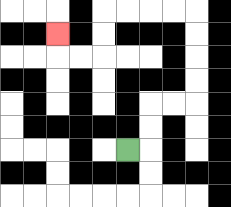{'start': '[5, 6]', 'end': '[2, 1]', 'path_directions': 'R,U,U,R,R,U,U,U,U,L,L,L,L,D,D,L,L,U', 'path_coordinates': '[[5, 6], [6, 6], [6, 5], [6, 4], [7, 4], [8, 4], [8, 3], [8, 2], [8, 1], [8, 0], [7, 0], [6, 0], [5, 0], [4, 0], [4, 1], [4, 2], [3, 2], [2, 2], [2, 1]]'}